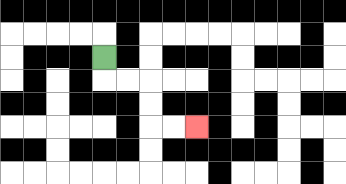{'start': '[4, 2]', 'end': '[8, 5]', 'path_directions': 'D,R,R,D,D,R,R', 'path_coordinates': '[[4, 2], [4, 3], [5, 3], [6, 3], [6, 4], [6, 5], [7, 5], [8, 5]]'}